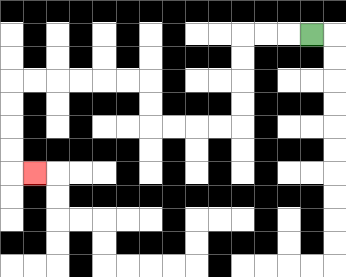{'start': '[13, 1]', 'end': '[1, 7]', 'path_directions': 'L,L,L,D,D,D,D,L,L,L,L,U,U,L,L,L,L,L,L,D,D,D,D,R', 'path_coordinates': '[[13, 1], [12, 1], [11, 1], [10, 1], [10, 2], [10, 3], [10, 4], [10, 5], [9, 5], [8, 5], [7, 5], [6, 5], [6, 4], [6, 3], [5, 3], [4, 3], [3, 3], [2, 3], [1, 3], [0, 3], [0, 4], [0, 5], [0, 6], [0, 7], [1, 7]]'}